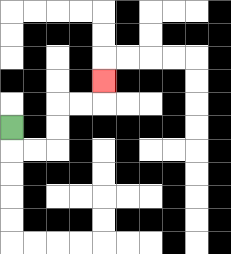{'start': '[0, 5]', 'end': '[4, 3]', 'path_directions': 'D,R,R,U,U,R,R,U', 'path_coordinates': '[[0, 5], [0, 6], [1, 6], [2, 6], [2, 5], [2, 4], [3, 4], [4, 4], [4, 3]]'}